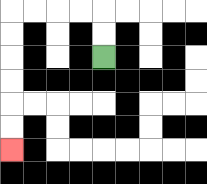{'start': '[4, 2]', 'end': '[0, 6]', 'path_directions': 'U,U,L,L,L,L,D,D,D,D,D,D', 'path_coordinates': '[[4, 2], [4, 1], [4, 0], [3, 0], [2, 0], [1, 0], [0, 0], [0, 1], [0, 2], [0, 3], [0, 4], [0, 5], [0, 6]]'}